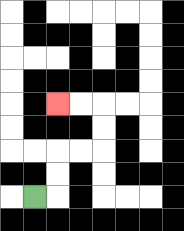{'start': '[1, 8]', 'end': '[2, 4]', 'path_directions': 'R,U,U,R,R,U,U,L,L', 'path_coordinates': '[[1, 8], [2, 8], [2, 7], [2, 6], [3, 6], [4, 6], [4, 5], [4, 4], [3, 4], [2, 4]]'}